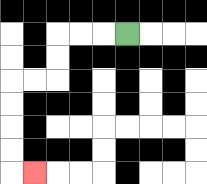{'start': '[5, 1]', 'end': '[1, 7]', 'path_directions': 'L,L,L,D,D,L,L,D,D,D,D,R', 'path_coordinates': '[[5, 1], [4, 1], [3, 1], [2, 1], [2, 2], [2, 3], [1, 3], [0, 3], [0, 4], [0, 5], [0, 6], [0, 7], [1, 7]]'}